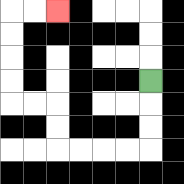{'start': '[6, 3]', 'end': '[2, 0]', 'path_directions': 'D,D,D,L,L,L,L,U,U,L,L,U,U,U,U,R,R', 'path_coordinates': '[[6, 3], [6, 4], [6, 5], [6, 6], [5, 6], [4, 6], [3, 6], [2, 6], [2, 5], [2, 4], [1, 4], [0, 4], [0, 3], [0, 2], [0, 1], [0, 0], [1, 0], [2, 0]]'}